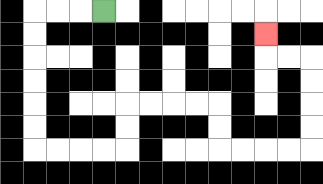{'start': '[4, 0]', 'end': '[11, 1]', 'path_directions': 'L,L,L,D,D,D,D,D,D,R,R,R,R,U,U,R,R,R,R,D,D,R,R,R,R,U,U,U,U,L,L,U', 'path_coordinates': '[[4, 0], [3, 0], [2, 0], [1, 0], [1, 1], [1, 2], [1, 3], [1, 4], [1, 5], [1, 6], [2, 6], [3, 6], [4, 6], [5, 6], [5, 5], [5, 4], [6, 4], [7, 4], [8, 4], [9, 4], [9, 5], [9, 6], [10, 6], [11, 6], [12, 6], [13, 6], [13, 5], [13, 4], [13, 3], [13, 2], [12, 2], [11, 2], [11, 1]]'}